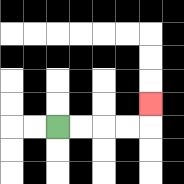{'start': '[2, 5]', 'end': '[6, 4]', 'path_directions': 'R,R,R,R,U', 'path_coordinates': '[[2, 5], [3, 5], [4, 5], [5, 5], [6, 5], [6, 4]]'}